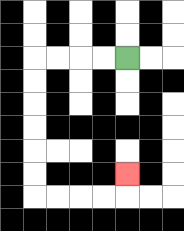{'start': '[5, 2]', 'end': '[5, 7]', 'path_directions': 'L,L,L,L,D,D,D,D,D,D,R,R,R,R,U', 'path_coordinates': '[[5, 2], [4, 2], [3, 2], [2, 2], [1, 2], [1, 3], [1, 4], [1, 5], [1, 6], [1, 7], [1, 8], [2, 8], [3, 8], [4, 8], [5, 8], [5, 7]]'}